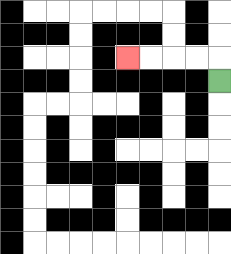{'start': '[9, 3]', 'end': '[5, 2]', 'path_directions': 'U,L,L,L,L', 'path_coordinates': '[[9, 3], [9, 2], [8, 2], [7, 2], [6, 2], [5, 2]]'}